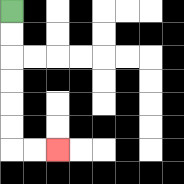{'start': '[0, 0]', 'end': '[2, 6]', 'path_directions': 'D,D,D,D,D,D,R,R', 'path_coordinates': '[[0, 0], [0, 1], [0, 2], [0, 3], [0, 4], [0, 5], [0, 6], [1, 6], [2, 6]]'}